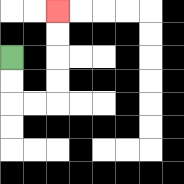{'start': '[0, 2]', 'end': '[2, 0]', 'path_directions': 'D,D,R,R,U,U,U,U', 'path_coordinates': '[[0, 2], [0, 3], [0, 4], [1, 4], [2, 4], [2, 3], [2, 2], [2, 1], [2, 0]]'}